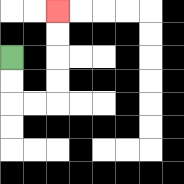{'start': '[0, 2]', 'end': '[2, 0]', 'path_directions': 'D,D,R,R,U,U,U,U', 'path_coordinates': '[[0, 2], [0, 3], [0, 4], [1, 4], [2, 4], [2, 3], [2, 2], [2, 1], [2, 0]]'}